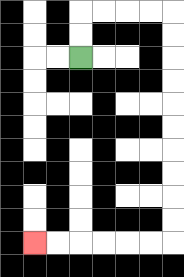{'start': '[3, 2]', 'end': '[1, 10]', 'path_directions': 'U,U,R,R,R,R,D,D,D,D,D,D,D,D,D,D,L,L,L,L,L,L', 'path_coordinates': '[[3, 2], [3, 1], [3, 0], [4, 0], [5, 0], [6, 0], [7, 0], [7, 1], [7, 2], [7, 3], [7, 4], [7, 5], [7, 6], [7, 7], [7, 8], [7, 9], [7, 10], [6, 10], [5, 10], [4, 10], [3, 10], [2, 10], [1, 10]]'}